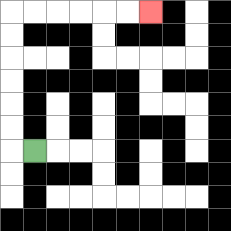{'start': '[1, 6]', 'end': '[6, 0]', 'path_directions': 'L,U,U,U,U,U,U,R,R,R,R,R,R', 'path_coordinates': '[[1, 6], [0, 6], [0, 5], [0, 4], [0, 3], [0, 2], [0, 1], [0, 0], [1, 0], [2, 0], [3, 0], [4, 0], [5, 0], [6, 0]]'}